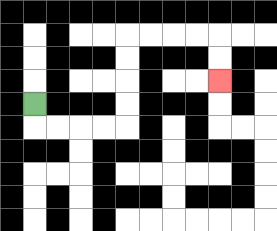{'start': '[1, 4]', 'end': '[9, 3]', 'path_directions': 'D,R,R,R,R,U,U,U,U,R,R,R,R,D,D', 'path_coordinates': '[[1, 4], [1, 5], [2, 5], [3, 5], [4, 5], [5, 5], [5, 4], [5, 3], [5, 2], [5, 1], [6, 1], [7, 1], [8, 1], [9, 1], [9, 2], [9, 3]]'}